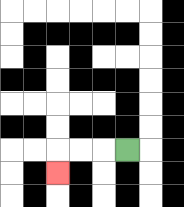{'start': '[5, 6]', 'end': '[2, 7]', 'path_directions': 'L,L,L,D', 'path_coordinates': '[[5, 6], [4, 6], [3, 6], [2, 6], [2, 7]]'}